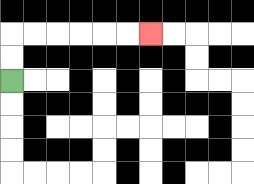{'start': '[0, 3]', 'end': '[6, 1]', 'path_directions': 'U,U,R,R,R,R,R,R', 'path_coordinates': '[[0, 3], [0, 2], [0, 1], [1, 1], [2, 1], [3, 1], [4, 1], [5, 1], [6, 1]]'}